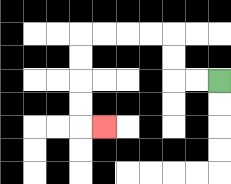{'start': '[9, 3]', 'end': '[4, 5]', 'path_directions': 'L,L,U,U,L,L,L,L,D,D,D,D,R', 'path_coordinates': '[[9, 3], [8, 3], [7, 3], [7, 2], [7, 1], [6, 1], [5, 1], [4, 1], [3, 1], [3, 2], [3, 3], [3, 4], [3, 5], [4, 5]]'}